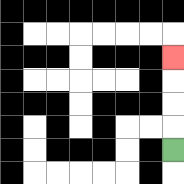{'start': '[7, 6]', 'end': '[7, 2]', 'path_directions': 'U,U,U,U', 'path_coordinates': '[[7, 6], [7, 5], [7, 4], [7, 3], [7, 2]]'}